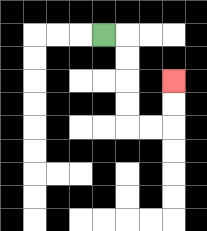{'start': '[4, 1]', 'end': '[7, 3]', 'path_directions': 'R,D,D,D,D,R,R,U,U', 'path_coordinates': '[[4, 1], [5, 1], [5, 2], [5, 3], [5, 4], [5, 5], [6, 5], [7, 5], [7, 4], [7, 3]]'}